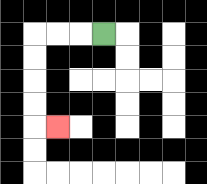{'start': '[4, 1]', 'end': '[2, 5]', 'path_directions': 'L,L,L,D,D,D,D,R', 'path_coordinates': '[[4, 1], [3, 1], [2, 1], [1, 1], [1, 2], [1, 3], [1, 4], [1, 5], [2, 5]]'}